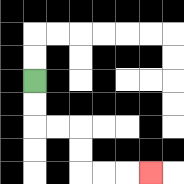{'start': '[1, 3]', 'end': '[6, 7]', 'path_directions': 'D,D,R,R,D,D,R,R,R', 'path_coordinates': '[[1, 3], [1, 4], [1, 5], [2, 5], [3, 5], [3, 6], [3, 7], [4, 7], [5, 7], [6, 7]]'}